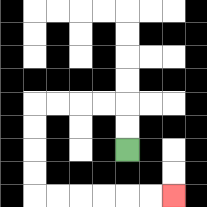{'start': '[5, 6]', 'end': '[7, 8]', 'path_directions': 'U,U,L,L,L,L,D,D,D,D,R,R,R,R,R,R', 'path_coordinates': '[[5, 6], [5, 5], [5, 4], [4, 4], [3, 4], [2, 4], [1, 4], [1, 5], [1, 6], [1, 7], [1, 8], [2, 8], [3, 8], [4, 8], [5, 8], [6, 8], [7, 8]]'}